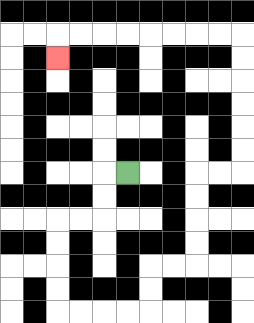{'start': '[5, 7]', 'end': '[2, 2]', 'path_directions': 'L,D,D,L,L,D,D,D,D,R,R,R,R,U,U,R,R,U,U,U,U,R,R,U,U,U,U,U,U,L,L,L,L,L,L,L,L,D', 'path_coordinates': '[[5, 7], [4, 7], [4, 8], [4, 9], [3, 9], [2, 9], [2, 10], [2, 11], [2, 12], [2, 13], [3, 13], [4, 13], [5, 13], [6, 13], [6, 12], [6, 11], [7, 11], [8, 11], [8, 10], [8, 9], [8, 8], [8, 7], [9, 7], [10, 7], [10, 6], [10, 5], [10, 4], [10, 3], [10, 2], [10, 1], [9, 1], [8, 1], [7, 1], [6, 1], [5, 1], [4, 1], [3, 1], [2, 1], [2, 2]]'}